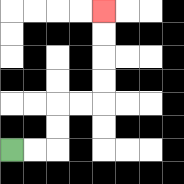{'start': '[0, 6]', 'end': '[4, 0]', 'path_directions': 'R,R,U,U,R,R,U,U,U,U', 'path_coordinates': '[[0, 6], [1, 6], [2, 6], [2, 5], [2, 4], [3, 4], [4, 4], [4, 3], [4, 2], [4, 1], [4, 0]]'}